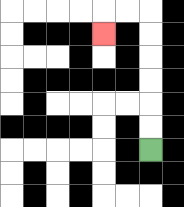{'start': '[6, 6]', 'end': '[4, 1]', 'path_directions': 'U,U,U,U,U,U,L,L,D', 'path_coordinates': '[[6, 6], [6, 5], [6, 4], [6, 3], [6, 2], [6, 1], [6, 0], [5, 0], [4, 0], [4, 1]]'}